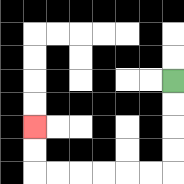{'start': '[7, 3]', 'end': '[1, 5]', 'path_directions': 'D,D,D,D,L,L,L,L,L,L,U,U', 'path_coordinates': '[[7, 3], [7, 4], [7, 5], [7, 6], [7, 7], [6, 7], [5, 7], [4, 7], [3, 7], [2, 7], [1, 7], [1, 6], [1, 5]]'}